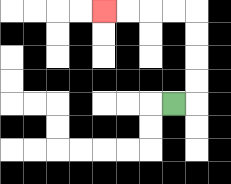{'start': '[7, 4]', 'end': '[4, 0]', 'path_directions': 'R,U,U,U,U,L,L,L,L', 'path_coordinates': '[[7, 4], [8, 4], [8, 3], [8, 2], [8, 1], [8, 0], [7, 0], [6, 0], [5, 0], [4, 0]]'}